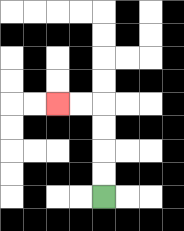{'start': '[4, 8]', 'end': '[2, 4]', 'path_directions': 'U,U,U,U,L,L', 'path_coordinates': '[[4, 8], [4, 7], [4, 6], [4, 5], [4, 4], [3, 4], [2, 4]]'}